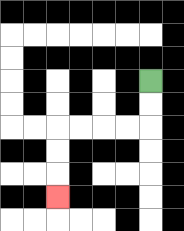{'start': '[6, 3]', 'end': '[2, 8]', 'path_directions': 'D,D,L,L,L,L,D,D,D', 'path_coordinates': '[[6, 3], [6, 4], [6, 5], [5, 5], [4, 5], [3, 5], [2, 5], [2, 6], [2, 7], [2, 8]]'}